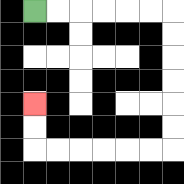{'start': '[1, 0]', 'end': '[1, 4]', 'path_directions': 'R,R,R,R,R,R,D,D,D,D,D,D,L,L,L,L,L,L,U,U', 'path_coordinates': '[[1, 0], [2, 0], [3, 0], [4, 0], [5, 0], [6, 0], [7, 0], [7, 1], [7, 2], [7, 3], [7, 4], [7, 5], [7, 6], [6, 6], [5, 6], [4, 6], [3, 6], [2, 6], [1, 6], [1, 5], [1, 4]]'}